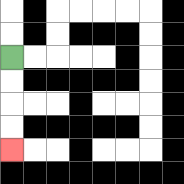{'start': '[0, 2]', 'end': '[0, 6]', 'path_directions': 'D,D,D,D', 'path_coordinates': '[[0, 2], [0, 3], [0, 4], [0, 5], [0, 6]]'}